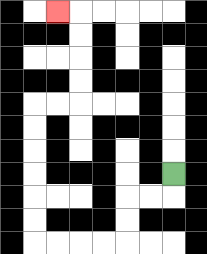{'start': '[7, 7]', 'end': '[2, 0]', 'path_directions': 'D,L,L,D,D,L,L,L,L,U,U,U,U,U,U,R,R,U,U,U,U,L', 'path_coordinates': '[[7, 7], [7, 8], [6, 8], [5, 8], [5, 9], [5, 10], [4, 10], [3, 10], [2, 10], [1, 10], [1, 9], [1, 8], [1, 7], [1, 6], [1, 5], [1, 4], [2, 4], [3, 4], [3, 3], [3, 2], [3, 1], [3, 0], [2, 0]]'}